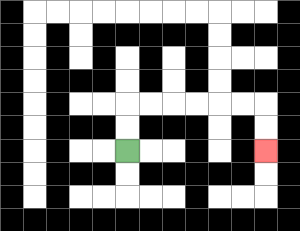{'start': '[5, 6]', 'end': '[11, 6]', 'path_directions': 'U,U,R,R,R,R,R,R,D,D', 'path_coordinates': '[[5, 6], [5, 5], [5, 4], [6, 4], [7, 4], [8, 4], [9, 4], [10, 4], [11, 4], [11, 5], [11, 6]]'}